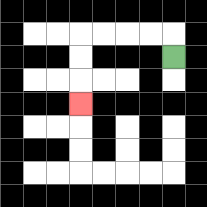{'start': '[7, 2]', 'end': '[3, 4]', 'path_directions': 'U,L,L,L,L,D,D,D', 'path_coordinates': '[[7, 2], [7, 1], [6, 1], [5, 1], [4, 1], [3, 1], [3, 2], [3, 3], [3, 4]]'}